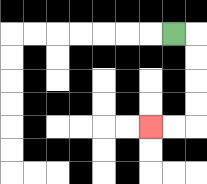{'start': '[7, 1]', 'end': '[6, 5]', 'path_directions': 'R,D,D,D,D,L,L', 'path_coordinates': '[[7, 1], [8, 1], [8, 2], [8, 3], [8, 4], [8, 5], [7, 5], [6, 5]]'}